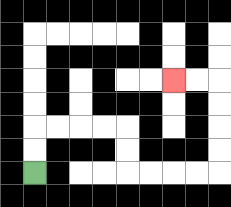{'start': '[1, 7]', 'end': '[7, 3]', 'path_directions': 'U,U,R,R,R,R,D,D,R,R,R,R,U,U,U,U,L,L', 'path_coordinates': '[[1, 7], [1, 6], [1, 5], [2, 5], [3, 5], [4, 5], [5, 5], [5, 6], [5, 7], [6, 7], [7, 7], [8, 7], [9, 7], [9, 6], [9, 5], [9, 4], [9, 3], [8, 3], [7, 3]]'}